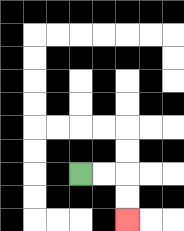{'start': '[3, 7]', 'end': '[5, 9]', 'path_directions': 'R,R,D,D', 'path_coordinates': '[[3, 7], [4, 7], [5, 7], [5, 8], [5, 9]]'}